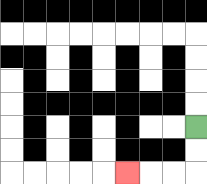{'start': '[8, 5]', 'end': '[5, 7]', 'path_directions': 'D,D,L,L,L', 'path_coordinates': '[[8, 5], [8, 6], [8, 7], [7, 7], [6, 7], [5, 7]]'}